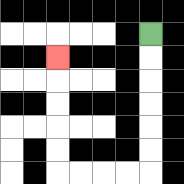{'start': '[6, 1]', 'end': '[2, 2]', 'path_directions': 'D,D,D,D,D,D,L,L,L,L,U,U,U,U,U', 'path_coordinates': '[[6, 1], [6, 2], [6, 3], [6, 4], [6, 5], [6, 6], [6, 7], [5, 7], [4, 7], [3, 7], [2, 7], [2, 6], [2, 5], [2, 4], [2, 3], [2, 2]]'}